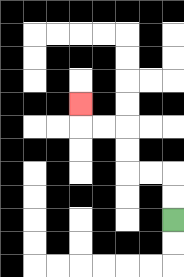{'start': '[7, 9]', 'end': '[3, 4]', 'path_directions': 'U,U,L,L,U,U,L,L,U', 'path_coordinates': '[[7, 9], [7, 8], [7, 7], [6, 7], [5, 7], [5, 6], [5, 5], [4, 5], [3, 5], [3, 4]]'}